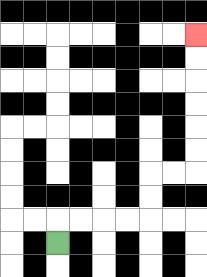{'start': '[2, 10]', 'end': '[8, 1]', 'path_directions': 'U,R,R,R,R,U,U,R,R,U,U,U,U,U,U', 'path_coordinates': '[[2, 10], [2, 9], [3, 9], [4, 9], [5, 9], [6, 9], [6, 8], [6, 7], [7, 7], [8, 7], [8, 6], [8, 5], [8, 4], [8, 3], [8, 2], [8, 1]]'}